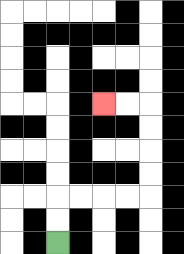{'start': '[2, 10]', 'end': '[4, 4]', 'path_directions': 'U,U,R,R,R,R,U,U,U,U,L,L', 'path_coordinates': '[[2, 10], [2, 9], [2, 8], [3, 8], [4, 8], [5, 8], [6, 8], [6, 7], [6, 6], [6, 5], [6, 4], [5, 4], [4, 4]]'}